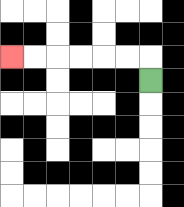{'start': '[6, 3]', 'end': '[0, 2]', 'path_directions': 'U,L,L,L,L,L,L', 'path_coordinates': '[[6, 3], [6, 2], [5, 2], [4, 2], [3, 2], [2, 2], [1, 2], [0, 2]]'}